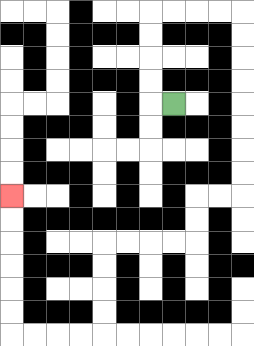{'start': '[7, 4]', 'end': '[0, 8]', 'path_directions': 'L,U,U,U,U,R,R,R,R,D,D,D,D,D,D,D,D,L,L,D,D,L,L,L,L,D,D,D,D,L,L,L,L,U,U,U,U,U,U', 'path_coordinates': '[[7, 4], [6, 4], [6, 3], [6, 2], [6, 1], [6, 0], [7, 0], [8, 0], [9, 0], [10, 0], [10, 1], [10, 2], [10, 3], [10, 4], [10, 5], [10, 6], [10, 7], [10, 8], [9, 8], [8, 8], [8, 9], [8, 10], [7, 10], [6, 10], [5, 10], [4, 10], [4, 11], [4, 12], [4, 13], [4, 14], [3, 14], [2, 14], [1, 14], [0, 14], [0, 13], [0, 12], [0, 11], [0, 10], [0, 9], [0, 8]]'}